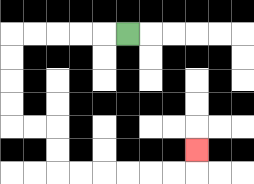{'start': '[5, 1]', 'end': '[8, 6]', 'path_directions': 'L,L,L,L,L,D,D,D,D,R,R,D,D,R,R,R,R,R,R,U', 'path_coordinates': '[[5, 1], [4, 1], [3, 1], [2, 1], [1, 1], [0, 1], [0, 2], [0, 3], [0, 4], [0, 5], [1, 5], [2, 5], [2, 6], [2, 7], [3, 7], [4, 7], [5, 7], [6, 7], [7, 7], [8, 7], [8, 6]]'}